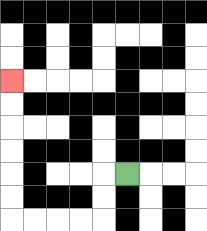{'start': '[5, 7]', 'end': '[0, 3]', 'path_directions': 'L,D,D,L,L,L,L,U,U,U,U,U,U', 'path_coordinates': '[[5, 7], [4, 7], [4, 8], [4, 9], [3, 9], [2, 9], [1, 9], [0, 9], [0, 8], [0, 7], [0, 6], [0, 5], [0, 4], [0, 3]]'}